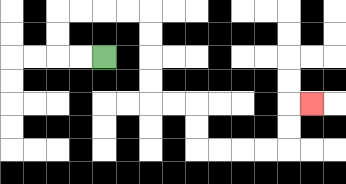{'start': '[4, 2]', 'end': '[13, 4]', 'path_directions': 'L,L,U,U,R,R,R,R,D,D,D,D,R,R,D,D,R,R,R,R,U,U,R', 'path_coordinates': '[[4, 2], [3, 2], [2, 2], [2, 1], [2, 0], [3, 0], [4, 0], [5, 0], [6, 0], [6, 1], [6, 2], [6, 3], [6, 4], [7, 4], [8, 4], [8, 5], [8, 6], [9, 6], [10, 6], [11, 6], [12, 6], [12, 5], [12, 4], [13, 4]]'}